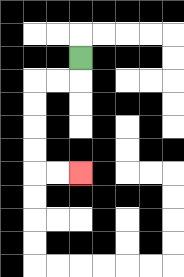{'start': '[3, 2]', 'end': '[3, 7]', 'path_directions': 'D,L,L,D,D,D,D,R,R', 'path_coordinates': '[[3, 2], [3, 3], [2, 3], [1, 3], [1, 4], [1, 5], [1, 6], [1, 7], [2, 7], [3, 7]]'}